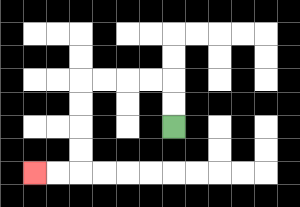{'start': '[7, 5]', 'end': '[1, 7]', 'path_directions': 'U,U,L,L,L,L,D,D,D,D,L,L', 'path_coordinates': '[[7, 5], [7, 4], [7, 3], [6, 3], [5, 3], [4, 3], [3, 3], [3, 4], [3, 5], [3, 6], [3, 7], [2, 7], [1, 7]]'}